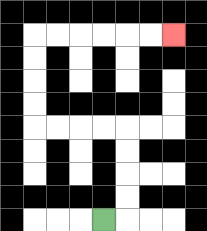{'start': '[4, 9]', 'end': '[7, 1]', 'path_directions': 'R,U,U,U,U,L,L,L,L,U,U,U,U,R,R,R,R,R,R', 'path_coordinates': '[[4, 9], [5, 9], [5, 8], [5, 7], [5, 6], [5, 5], [4, 5], [3, 5], [2, 5], [1, 5], [1, 4], [1, 3], [1, 2], [1, 1], [2, 1], [3, 1], [4, 1], [5, 1], [6, 1], [7, 1]]'}